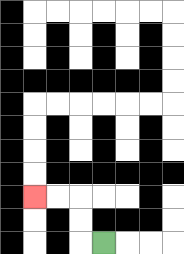{'start': '[4, 10]', 'end': '[1, 8]', 'path_directions': 'L,U,U,L,L', 'path_coordinates': '[[4, 10], [3, 10], [3, 9], [3, 8], [2, 8], [1, 8]]'}